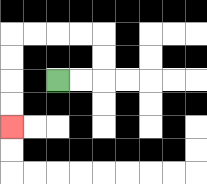{'start': '[2, 3]', 'end': '[0, 5]', 'path_directions': 'R,R,U,U,L,L,L,L,D,D,D,D', 'path_coordinates': '[[2, 3], [3, 3], [4, 3], [4, 2], [4, 1], [3, 1], [2, 1], [1, 1], [0, 1], [0, 2], [0, 3], [0, 4], [0, 5]]'}